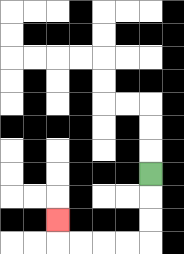{'start': '[6, 7]', 'end': '[2, 9]', 'path_directions': 'D,D,D,L,L,L,L,U', 'path_coordinates': '[[6, 7], [6, 8], [6, 9], [6, 10], [5, 10], [4, 10], [3, 10], [2, 10], [2, 9]]'}